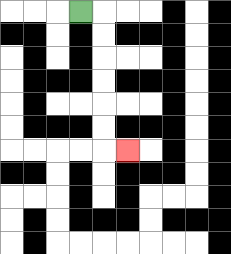{'start': '[3, 0]', 'end': '[5, 6]', 'path_directions': 'R,D,D,D,D,D,D,R', 'path_coordinates': '[[3, 0], [4, 0], [4, 1], [4, 2], [4, 3], [4, 4], [4, 5], [4, 6], [5, 6]]'}